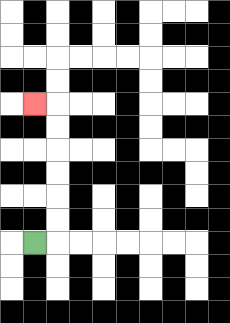{'start': '[1, 10]', 'end': '[1, 4]', 'path_directions': 'R,U,U,U,U,U,U,L', 'path_coordinates': '[[1, 10], [2, 10], [2, 9], [2, 8], [2, 7], [2, 6], [2, 5], [2, 4], [1, 4]]'}